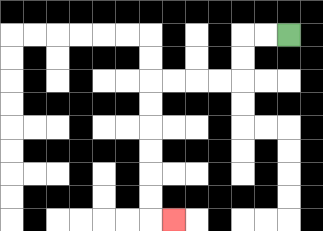{'start': '[12, 1]', 'end': '[7, 9]', 'path_directions': 'L,L,D,D,L,L,L,L,D,D,D,D,D,D,R', 'path_coordinates': '[[12, 1], [11, 1], [10, 1], [10, 2], [10, 3], [9, 3], [8, 3], [7, 3], [6, 3], [6, 4], [6, 5], [6, 6], [6, 7], [6, 8], [6, 9], [7, 9]]'}